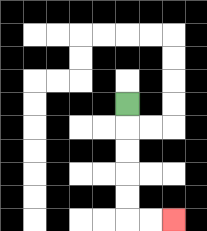{'start': '[5, 4]', 'end': '[7, 9]', 'path_directions': 'D,D,D,D,D,R,R', 'path_coordinates': '[[5, 4], [5, 5], [5, 6], [5, 7], [5, 8], [5, 9], [6, 9], [7, 9]]'}